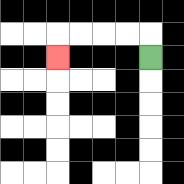{'start': '[6, 2]', 'end': '[2, 2]', 'path_directions': 'U,L,L,L,L,D', 'path_coordinates': '[[6, 2], [6, 1], [5, 1], [4, 1], [3, 1], [2, 1], [2, 2]]'}